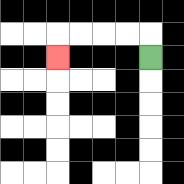{'start': '[6, 2]', 'end': '[2, 2]', 'path_directions': 'U,L,L,L,L,D', 'path_coordinates': '[[6, 2], [6, 1], [5, 1], [4, 1], [3, 1], [2, 1], [2, 2]]'}